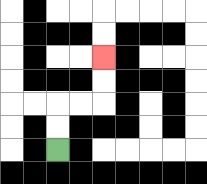{'start': '[2, 6]', 'end': '[4, 2]', 'path_directions': 'U,U,R,R,U,U', 'path_coordinates': '[[2, 6], [2, 5], [2, 4], [3, 4], [4, 4], [4, 3], [4, 2]]'}